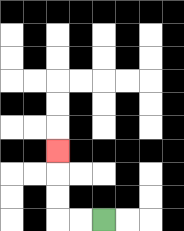{'start': '[4, 9]', 'end': '[2, 6]', 'path_directions': 'L,L,U,U,U', 'path_coordinates': '[[4, 9], [3, 9], [2, 9], [2, 8], [2, 7], [2, 6]]'}